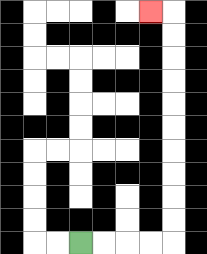{'start': '[3, 10]', 'end': '[6, 0]', 'path_directions': 'R,R,R,R,U,U,U,U,U,U,U,U,U,U,L', 'path_coordinates': '[[3, 10], [4, 10], [5, 10], [6, 10], [7, 10], [7, 9], [7, 8], [7, 7], [7, 6], [7, 5], [7, 4], [7, 3], [7, 2], [7, 1], [7, 0], [6, 0]]'}